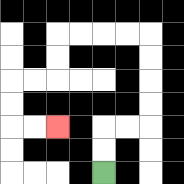{'start': '[4, 7]', 'end': '[2, 5]', 'path_directions': 'U,U,R,R,U,U,U,U,L,L,L,L,D,D,L,L,D,D,R,R', 'path_coordinates': '[[4, 7], [4, 6], [4, 5], [5, 5], [6, 5], [6, 4], [6, 3], [6, 2], [6, 1], [5, 1], [4, 1], [3, 1], [2, 1], [2, 2], [2, 3], [1, 3], [0, 3], [0, 4], [0, 5], [1, 5], [2, 5]]'}